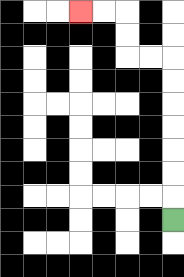{'start': '[7, 9]', 'end': '[3, 0]', 'path_directions': 'U,U,U,U,U,U,U,L,L,U,U,L,L', 'path_coordinates': '[[7, 9], [7, 8], [7, 7], [7, 6], [7, 5], [7, 4], [7, 3], [7, 2], [6, 2], [5, 2], [5, 1], [5, 0], [4, 0], [3, 0]]'}